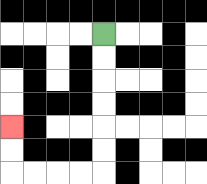{'start': '[4, 1]', 'end': '[0, 5]', 'path_directions': 'D,D,D,D,D,D,L,L,L,L,U,U', 'path_coordinates': '[[4, 1], [4, 2], [4, 3], [4, 4], [4, 5], [4, 6], [4, 7], [3, 7], [2, 7], [1, 7], [0, 7], [0, 6], [0, 5]]'}